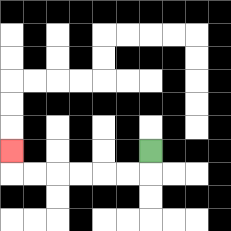{'start': '[6, 6]', 'end': '[0, 6]', 'path_directions': 'D,L,L,L,L,L,L,U', 'path_coordinates': '[[6, 6], [6, 7], [5, 7], [4, 7], [3, 7], [2, 7], [1, 7], [0, 7], [0, 6]]'}